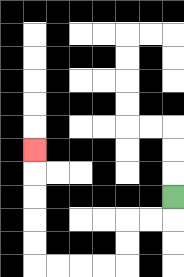{'start': '[7, 8]', 'end': '[1, 6]', 'path_directions': 'D,L,L,D,D,L,L,L,L,U,U,U,U,U', 'path_coordinates': '[[7, 8], [7, 9], [6, 9], [5, 9], [5, 10], [5, 11], [4, 11], [3, 11], [2, 11], [1, 11], [1, 10], [1, 9], [1, 8], [1, 7], [1, 6]]'}